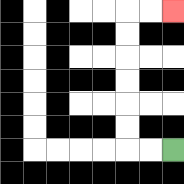{'start': '[7, 6]', 'end': '[7, 0]', 'path_directions': 'L,L,U,U,U,U,U,U,R,R', 'path_coordinates': '[[7, 6], [6, 6], [5, 6], [5, 5], [5, 4], [5, 3], [5, 2], [5, 1], [5, 0], [6, 0], [7, 0]]'}